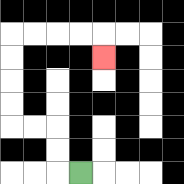{'start': '[3, 7]', 'end': '[4, 2]', 'path_directions': 'L,U,U,L,L,U,U,U,U,R,R,R,R,D', 'path_coordinates': '[[3, 7], [2, 7], [2, 6], [2, 5], [1, 5], [0, 5], [0, 4], [0, 3], [0, 2], [0, 1], [1, 1], [2, 1], [3, 1], [4, 1], [4, 2]]'}